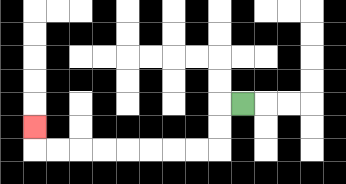{'start': '[10, 4]', 'end': '[1, 5]', 'path_directions': 'L,D,D,L,L,L,L,L,L,L,L,U', 'path_coordinates': '[[10, 4], [9, 4], [9, 5], [9, 6], [8, 6], [7, 6], [6, 6], [5, 6], [4, 6], [3, 6], [2, 6], [1, 6], [1, 5]]'}